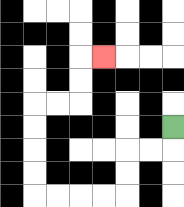{'start': '[7, 5]', 'end': '[4, 2]', 'path_directions': 'D,L,L,D,D,L,L,L,L,U,U,U,U,R,R,U,U,R', 'path_coordinates': '[[7, 5], [7, 6], [6, 6], [5, 6], [5, 7], [5, 8], [4, 8], [3, 8], [2, 8], [1, 8], [1, 7], [1, 6], [1, 5], [1, 4], [2, 4], [3, 4], [3, 3], [3, 2], [4, 2]]'}